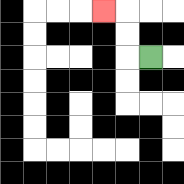{'start': '[6, 2]', 'end': '[4, 0]', 'path_directions': 'L,U,U,L', 'path_coordinates': '[[6, 2], [5, 2], [5, 1], [5, 0], [4, 0]]'}